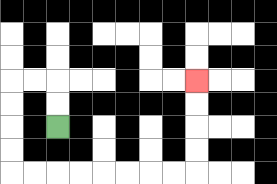{'start': '[2, 5]', 'end': '[8, 3]', 'path_directions': 'U,U,L,L,D,D,D,D,R,R,R,R,R,R,R,R,U,U,U,U', 'path_coordinates': '[[2, 5], [2, 4], [2, 3], [1, 3], [0, 3], [0, 4], [0, 5], [0, 6], [0, 7], [1, 7], [2, 7], [3, 7], [4, 7], [5, 7], [6, 7], [7, 7], [8, 7], [8, 6], [8, 5], [8, 4], [8, 3]]'}